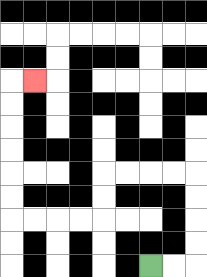{'start': '[6, 11]', 'end': '[1, 3]', 'path_directions': 'R,R,U,U,U,U,L,L,L,L,D,D,L,L,L,L,U,U,U,U,U,U,R', 'path_coordinates': '[[6, 11], [7, 11], [8, 11], [8, 10], [8, 9], [8, 8], [8, 7], [7, 7], [6, 7], [5, 7], [4, 7], [4, 8], [4, 9], [3, 9], [2, 9], [1, 9], [0, 9], [0, 8], [0, 7], [0, 6], [0, 5], [0, 4], [0, 3], [1, 3]]'}